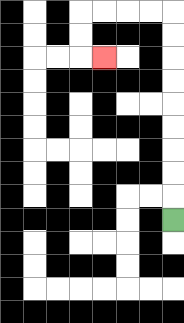{'start': '[7, 9]', 'end': '[4, 2]', 'path_directions': 'U,U,U,U,U,U,U,U,U,L,L,L,L,D,D,R', 'path_coordinates': '[[7, 9], [7, 8], [7, 7], [7, 6], [7, 5], [7, 4], [7, 3], [7, 2], [7, 1], [7, 0], [6, 0], [5, 0], [4, 0], [3, 0], [3, 1], [3, 2], [4, 2]]'}